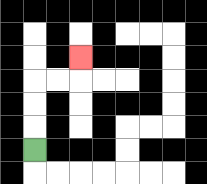{'start': '[1, 6]', 'end': '[3, 2]', 'path_directions': 'U,U,U,R,R,U', 'path_coordinates': '[[1, 6], [1, 5], [1, 4], [1, 3], [2, 3], [3, 3], [3, 2]]'}